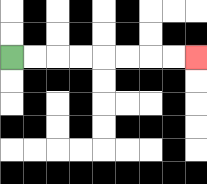{'start': '[0, 2]', 'end': '[8, 2]', 'path_directions': 'R,R,R,R,R,R,R,R', 'path_coordinates': '[[0, 2], [1, 2], [2, 2], [3, 2], [4, 2], [5, 2], [6, 2], [7, 2], [8, 2]]'}